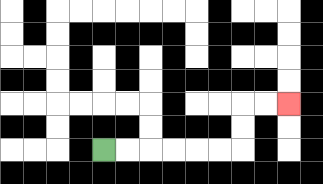{'start': '[4, 6]', 'end': '[12, 4]', 'path_directions': 'R,R,R,R,R,R,U,U,R,R', 'path_coordinates': '[[4, 6], [5, 6], [6, 6], [7, 6], [8, 6], [9, 6], [10, 6], [10, 5], [10, 4], [11, 4], [12, 4]]'}